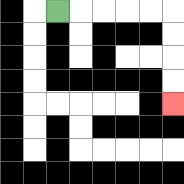{'start': '[2, 0]', 'end': '[7, 4]', 'path_directions': 'R,R,R,R,R,D,D,D,D', 'path_coordinates': '[[2, 0], [3, 0], [4, 0], [5, 0], [6, 0], [7, 0], [7, 1], [7, 2], [7, 3], [7, 4]]'}